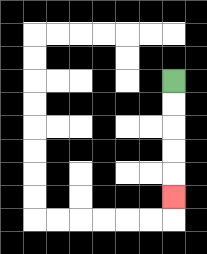{'start': '[7, 3]', 'end': '[7, 8]', 'path_directions': 'D,D,D,D,D', 'path_coordinates': '[[7, 3], [7, 4], [7, 5], [7, 6], [7, 7], [7, 8]]'}